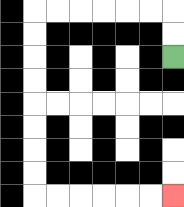{'start': '[7, 2]', 'end': '[7, 8]', 'path_directions': 'U,U,L,L,L,L,L,L,D,D,D,D,D,D,D,D,R,R,R,R,R,R', 'path_coordinates': '[[7, 2], [7, 1], [7, 0], [6, 0], [5, 0], [4, 0], [3, 0], [2, 0], [1, 0], [1, 1], [1, 2], [1, 3], [1, 4], [1, 5], [1, 6], [1, 7], [1, 8], [2, 8], [3, 8], [4, 8], [5, 8], [6, 8], [7, 8]]'}